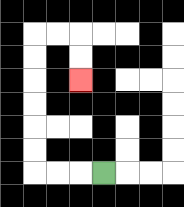{'start': '[4, 7]', 'end': '[3, 3]', 'path_directions': 'L,L,L,U,U,U,U,U,U,R,R,D,D', 'path_coordinates': '[[4, 7], [3, 7], [2, 7], [1, 7], [1, 6], [1, 5], [1, 4], [1, 3], [1, 2], [1, 1], [2, 1], [3, 1], [3, 2], [3, 3]]'}